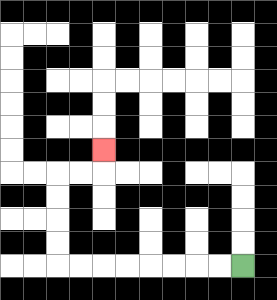{'start': '[10, 11]', 'end': '[4, 6]', 'path_directions': 'L,L,L,L,L,L,L,L,U,U,U,U,R,R,U', 'path_coordinates': '[[10, 11], [9, 11], [8, 11], [7, 11], [6, 11], [5, 11], [4, 11], [3, 11], [2, 11], [2, 10], [2, 9], [2, 8], [2, 7], [3, 7], [4, 7], [4, 6]]'}